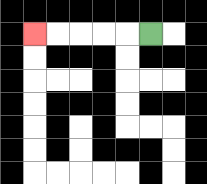{'start': '[6, 1]', 'end': '[1, 1]', 'path_directions': 'L,L,L,L,L', 'path_coordinates': '[[6, 1], [5, 1], [4, 1], [3, 1], [2, 1], [1, 1]]'}